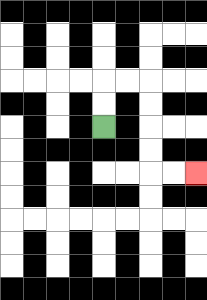{'start': '[4, 5]', 'end': '[8, 7]', 'path_directions': 'U,U,R,R,D,D,D,D,R,R', 'path_coordinates': '[[4, 5], [4, 4], [4, 3], [5, 3], [6, 3], [6, 4], [6, 5], [6, 6], [6, 7], [7, 7], [8, 7]]'}